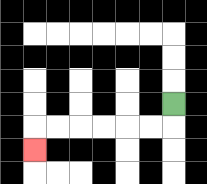{'start': '[7, 4]', 'end': '[1, 6]', 'path_directions': 'D,L,L,L,L,L,L,D', 'path_coordinates': '[[7, 4], [7, 5], [6, 5], [5, 5], [4, 5], [3, 5], [2, 5], [1, 5], [1, 6]]'}